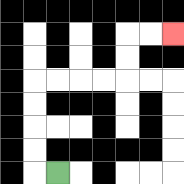{'start': '[2, 7]', 'end': '[7, 1]', 'path_directions': 'L,U,U,U,U,R,R,R,R,U,U,R,R', 'path_coordinates': '[[2, 7], [1, 7], [1, 6], [1, 5], [1, 4], [1, 3], [2, 3], [3, 3], [4, 3], [5, 3], [5, 2], [5, 1], [6, 1], [7, 1]]'}